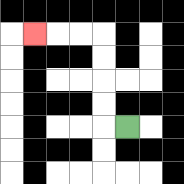{'start': '[5, 5]', 'end': '[1, 1]', 'path_directions': 'L,U,U,U,U,L,L,L', 'path_coordinates': '[[5, 5], [4, 5], [4, 4], [4, 3], [4, 2], [4, 1], [3, 1], [2, 1], [1, 1]]'}